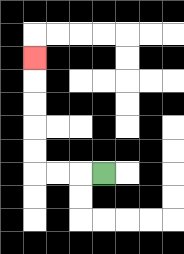{'start': '[4, 7]', 'end': '[1, 2]', 'path_directions': 'L,L,L,U,U,U,U,U', 'path_coordinates': '[[4, 7], [3, 7], [2, 7], [1, 7], [1, 6], [1, 5], [1, 4], [1, 3], [1, 2]]'}